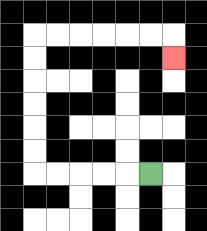{'start': '[6, 7]', 'end': '[7, 2]', 'path_directions': 'L,L,L,L,L,U,U,U,U,U,U,R,R,R,R,R,R,D', 'path_coordinates': '[[6, 7], [5, 7], [4, 7], [3, 7], [2, 7], [1, 7], [1, 6], [1, 5], [1, 4], [1, 3], [1, 2], [1, 1], [2, 1], [3, 1], [4, 1], [5, 1], [6, 1], [7, 1], [7, 2]]'}